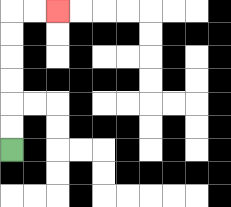{'start': '[0, 6]', 'end': '[2, 0]', 'path_directions': 'U,U,U,U,U,U,R,R', 'path_coordinates': '[[0, 6], [0, 5], [0, 4], [0, 3], [0, 2], [0, 1], [0, 0], [1, 0], [2, 0]]'}